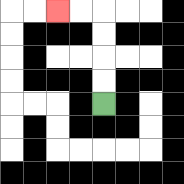{'start': '[4, 4]', 'end': '[2, 0]', 'path_directions': 'U,U,U,U,L,L', 'path_coordinates': '[[4, 4], [4, 3], [4, 2], [4, 1], [4, 0], [3, 0], [2, 0]]'}